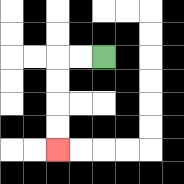{'start': '[4, 2]', 'end': '[2, 6]', 'path_directions': 'L,L,D,D,D,D', 'path_coordinates': '[[4, 2], [3, 2], [2, 2], [2, 3], [2, 4], [2, 5], [2, 6]]'}